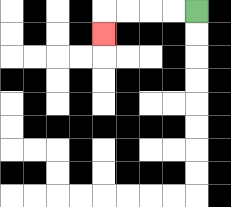{'start': '[8, 0]', 'end': '[4, 1]', 'path_directions': 'L,L,L,L,D', 'path_coordinates': '[[8, 0], [7, 0], [6, 0], [5, 0], [4, 0], [4, 1]]'}